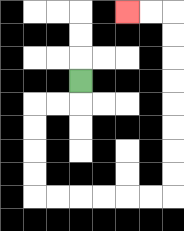{'start': '[3, 3]', 'end': '[5, 0]', 'path_directions': 'D,L,L,D,D,D,D,R,R,R,R,R,R,U,U,U,U,U,U,U,U,L,L', 'path_coordinates': '[[3, 3], [3, 4], [2, 4], [1, 4], [1, 5], [1, 6], [1, 7], [1, 8], [2, 8], [3, 8], [4, 8], [5, 8], [6, 8], [7, 8], [7, 7], [7, 6], [7, 5], [7, 4], [7, 3], [7, 2], [7, 1], [7, 0], [6, 0], [5, 0]]'}